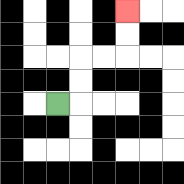{'start': '[2, 4]', 'end': '[5, 0]', 'path_directions': 'R,U,U,R,R,U,U', 'path_coordinates': '[[2, 4], [3, 4], [3, 3], [3, 2], [4, 2], [5, 2], [5, 1], [5, 0]]'}